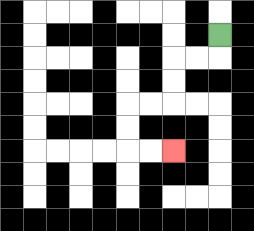{'start': '[9, 1]', 'end': '[7, 6]', 'path_directions': 'D,L,L,D,D,L,L,D,D,R,R', 'path_coordinates': '[[9, 1], [9, 2], [8, 2], [7, 2], [7, 3], [7, 4], [6, 4], [5, 4], [5, 5], [5, 6], [6, 6], [7, 6]]'}